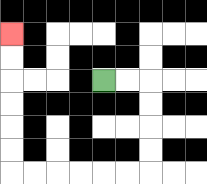{'start': '[4, 3]', 'end': '[0, 1]', 'path_directions': 'R,R,D,D,D,D,L,L,L,L,L,L,U,U,U,U,U,U', 'path_coordinates': '[[4, 3], [5, 3], [6, 3], [6, 4], [6, 5], [6, 6], [6, 7], [5, 7], [4, 7], [3, 7], [2, 7], [1, 7], [0, 7], [0, 6], [0, 5], [0, 4], [0, 3], [0, 2], [0, 1]]'}